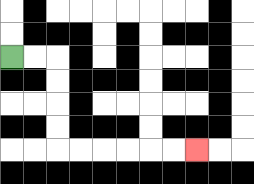{'start': '[0, 2]', 'end': '[8, 6]', 'path_directions': 'R,R,D,D,D,D,R,R,R,R,R,R', 'path_coordinates': '[[0, 2], [1, 2], [2, 2], [2, 3], [2, 4], [2, 5], [2, 6], [3, 6], [4, 6], [5, 6], [6, 6], [7, 6], [8, 6]]'}